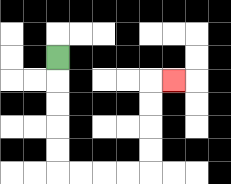{'start': '[2, 2]', 'end': '[7, 3]', 'path_directions': 'D,D,D,D,D,R,R,R,R,U,U,U,U,R', 'path_coordinates': '[[2, 2], [2, 3], [2, 4], [2, 5], [2, 6], [2, 7], [3, 7], [4, 7], [5, 7], [6, 7], [6, 6], [6, 5], [6, 4], [6, 3], [7, 3]]'}